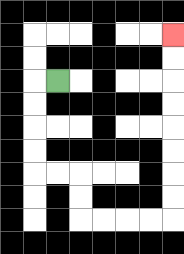{'start': '[2, 3]', 'end': '[7, 1]', 'path_directions': 'L,D,D,D,D,R,R,D,D,R,R,R,R,U,U,U,U,U,U,U,U', 'path_coordinates': '[[2, 3], [1, 3], [1, 4], [1, 5], [1, 6], [1, 7], [2, 7], [3, 7], [3, 8], [3, 9], [4, 9], [5, 9], [6, 9], [7, 9], [7, 8], [7, 7], [7, 6], [7, 5], [7, 4], [7, 3], [7, 2], [7, 1]]'}